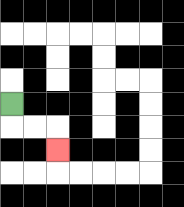{'start': '[0, 4]', 'end': '[2, 6]', 'path_directions': 'D,R,R,D', 'path_coordinates': '[[0, 4], [0, 5], [1, 5], [2, 5], [2, 6]]'}